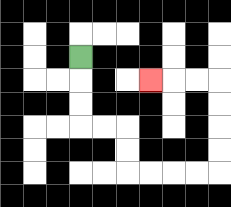{'start': '[3, 2]', 'end': '[6, 3]', 'path_directions': 'D,D,D,R,R,D,D,R,R,R,R,U,U,U,U,L,L,L', 'path_coordinates': '[[3, 2], [3, 3], [3, 4], [3, 5], [4, 5], [5, 5], [5, 6], [5, 7], [6, 7], [7, 7], [8, 7], [9, 7], [9, 6], [9, 5], [9, 4], [9, 3], [8, 3], [7, 3], [6, 3]]'}